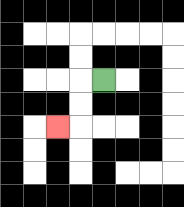{'start': '[4, 3]', 'end': '[2, 5]', 'path_directions': 'L,D,D,L', 'path_coordinates': '[[4, 3], [3, 3], [3, 4], [3, 5], [2, 5]]'}